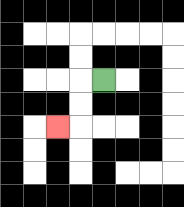{'start': '[4, 3]', 'end': '[2, 5]', 'path_directions': 'L,D,D,L', 'path_coordinates': '[[4, 3], [3, 3], [3, 4], [3, 5], [2, 5]]'}